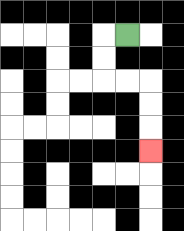{'start': '[5, 1]', 'end': '[6, 6]', 'path_directions': 'L,D,D,R,R,D,D,D', 'path_coordinates': '[[5, 1], [4, 1], [4, 2], [4, 3], [5, 3], [6, 3], [6, 4], [6, 5], [6, 6]]'}